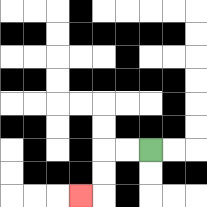{'start': '[6, 6]', 'end': '[3, 8]', 'path_directions': 'L,L,D,D,L', 'path_coordinates': '[[6, 6], [5, 6], [4, 6], [4, 7], [4, 8], [3, 8]]'}